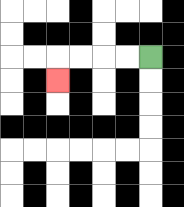{'start': '[6, 2]', 'end': '[2, 3]', 'path_directions': 'L,L,L,L,D', 'path_coordinates': '[[6, 2], [5, 2], [4, 2], [3, 2], [2, 2], [2, 3]]'}